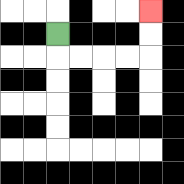{'start': '[2, 1]', 'end': '[6, 0]', 'path_directions': 'D,R,R,R,R,U,U', 'path_coordinates': '[[2, 1], [2, 2], [3, 2], [4, 2], [5, 2], [6, 2], [6, 1], [6, 0]]'}